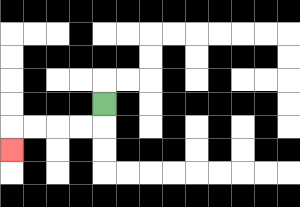{'start': '[4, 4]', 'end': '[0, 6]', 'path_directions': 'D,L,L,L,L,D', 'path_coordinates': '[[4, 4], [4, 5], [3, 5], [2, 5], [1, 5], [0, 5], [0, 6]]'}